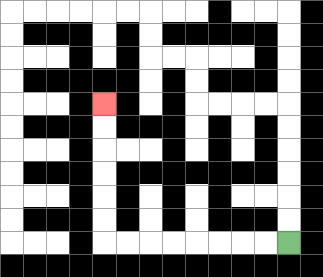{'start': '[12, 10]', 'end': '[4, 4]', 'path_directions': 'L,L,L,L,L,L,L,L,U,U,U,U,U,U', 'path_coordinates': '[[12, 10], [11, 10], [10, 10], [9, 10], [8, 10], [7, 10], [6, 10], [5, 10], [4, 10], [4, 9], [4, 8], [4, 7], [4, 6], [4, 5], [4, 4]]'}